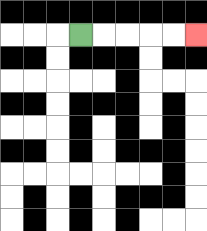{'start': '[3, 1]', 'end': '[8, 1]', 'path_directions': 'R,R,R,R,R', 'path_coordinates': '[[3, 1], [4, 1], [5, 1], [6, 1], [7, 1], [8, 1]]'}